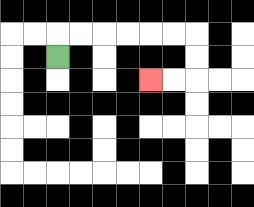{'start': '[2, 2]', 'end': '[6, 3]', 'path_directions': 'U,R,R,R,R,R,R,D,D,L,L', 'path_coordinates': '[[2, 2], [2, 1], [3, 1], [4, 1], [5, 1], [6, 1], [7, 1], [8, 1], [8, 2], [8, 3], [7, 3], [6, 3]]'}